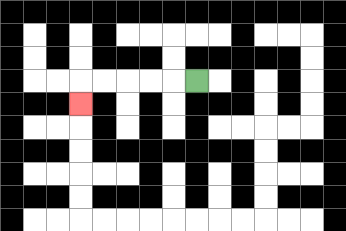{'start': '[8, 3]', 'end': '[3, 4]', 'path_directions': 'L,L,L,L,L,D', 'path_coordinates': '[[8, 3], [7, 3], [6, 3], [5, 3], [4, 3], [3, 3], [3, 4]]'}